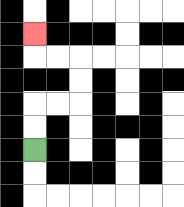{'start': '[1, 6]', 'end': '[1, 1]', 'path_directions': 'U,U,R,R,U,U,L,L,U', 'path_coordinates': '[[1, 6], [1, 5], [1, 4], [2, 4], [3, 4], [3, 3], [3, 2], [2, 2], [1, 2], [1, 1]]'}